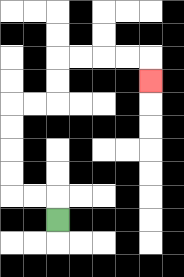{'start': '[2, 9]', 'end': '[6, 3]', 'path_directions': 'U,L,L,U,U,U,U,R,R,U,U,R,R,R,R,D', 'path_coordinates': '[[2, 9], [2, 8], [1, 8], [0, 8], [0, 7], [0, 6], [0, 5], [0, 4], [1, 4], [2, 4], [2, 3], [2, 2], [3, 2], [4, 2], [5, 2], [6, 2], [6, 3]]'}